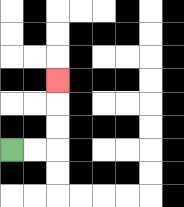{'start': '[0, 6]', 'end': '[2, 3]', 'path_directions': 'R,R,U,U,U', 'path_coordinates': '[[0, 6], [1, 6], [2, 6], [2, 5], [2, 4], [2, 3]]'}